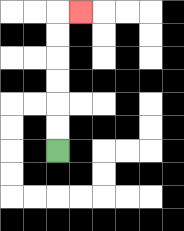{'start': '[2, 6]', 'end': '[3, 0]', 'path_directions': 'U,U,U,U,U,U,R', 'path_coordinates': '[[2, 6], [2, 5], [2, 4], [2, 3], [2, 2], [2, 1], [2, 0], [3, 0]]'}